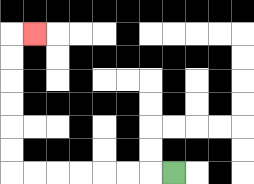{'start': '[7, 7]', 'end': '[1, 1]', 'path_directions': 'L,L,L,L,L,L,L,U,U,U,U,U,U,R', 'path_coordinates': '[[7, 7], [6, 7], [5, 7], [4, 7], [3, 7], [2, 7], [1, 7], [0, 7], [0, 6], [0, 5], [0, 4], [0, 3], [0, 2], [0, 1], [1, 1]]'}